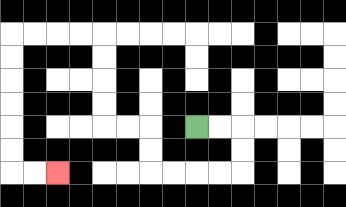{'start': '[8, 5]', 'end': '[2, 7]', 'path_directions': 'R,R,D,D,L,L,L,L,U,U,L,L,U,U,U,U,L,L,L,L,D,D,D,D,D,D,R,R', 'path_coordinates': '[[8, 5], [9, 5], [10, 5], [10, 6], [10, 7], [9, 7], [8, 7], [7, 7], [6, 7], [6, 6], [6, 5], [5, 5], [4, 5], [4, 4], [4, 3], [4, 2], [4, 1], [3, 1], [2, 1], [1, 1], [0, 1], [0, 2], [0, 3], [0, 4], [0, 5], [0, 6], [0, 7], [1, 7], [2, 7]]'}